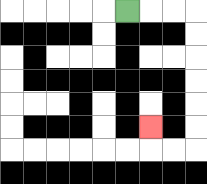{'start': '[5, 0]', 'end': '[6, 5]', 'path_directions': 'R,R,R,D,D,D,D,D,D,L,L,U', 'path_coordinates': '[[5, 0], [6, 0], [7, 0], [8, 0], [8, 1], [8, 2], [8, 3], [8, 4], [8, 5], [8, 6], [7, 6], [6, 6], [6, 5]]'}